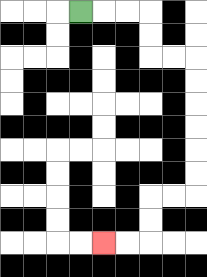{'start': '[3, 0]', 'end': '[4, 10]', 'path_directions': 'R,R,R,D,D,R,R,D,D,D,D,D,D,L,L,D,D,L,L', 'path_coordinates': '[[3, 0], [4, 0], [5, 0], [6, 0], [6, 1], [6, 2], [7, 2], [8, 2], [8, 3], [8, 4], [8, 5], [8, 6], [8, 7], [8, 8], [7, 8], [6, 8], [6, 9], [6, 10], [5, 10], [4, 10]]'}